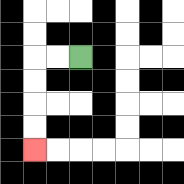{'start': '[3, 2]', 'end': '[1, 6]', 'path_directions': 'L,L,D,D,D,D', 'path_coordinates': '[[3, 2], [2, 2], [1, 2], [1, 3], [1, 4], [1, 5], [1, 6]]'}